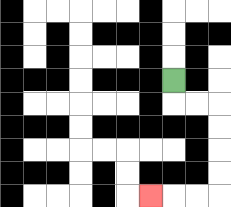{'start': '[7, 3]', 'end': '[6, 8]', 'path_directions': 'D,R,R,D,D,D,D,L,L,L', 'path_coordinates': '[[7, 3], [7, 4], [8, 4], [9, 4], [9, 5], [9, 6], [9, 7], [9, 8], [8, 8], [7, 8], [6, 8]]'}